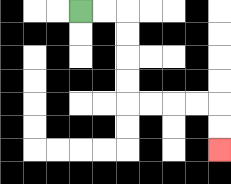{'start': '[3, 0]', 'end': '[9, 6]', 'path_directions': 'R,R,D,D,D,D,R,R,R,R,D,D', 'path_coordinates': '[[3, 0], [4, 0], [5, 0], [5, 1], [5, 2], [5, 3], [5, 4], [6, 4], [7, 4], [8, 4], [9, 4], [9, 5], [9, 6]]'}